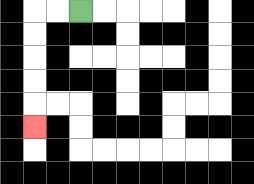{'start': '[3, 0]', 'end': '[1, 5]', 'path_directions': 'L,L,D,D,D,D,D', 'path_coordinates': '[[3, 0], [2, 0], [1, 0], [1, 1], [1, 2], [1, 3], [1, 4], [1, 5]]'}